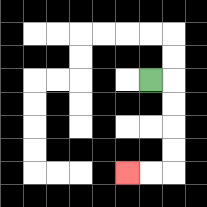{'start': '[6, 3]', 'end': '[5, 7]', 'path_directions': 'R,D,D,D,D,L,L', 'path_coordinates': '[[6, 3], [7, 3], [7, 4], [7, 5], [7, 6], [7, 7], [6, 7], [5, 7]]'}